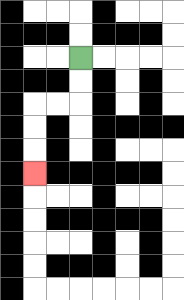{'start': '[3, 2]', 'end': '[1, 7]', 'path_directions': 'D,D,L,L,D,D,D', 'path_coordinates': '[[3, 2], [3, 3], [3, 4], [2, 4], [1, 4], [1, 5], [1, 6], [1, 7]]'}